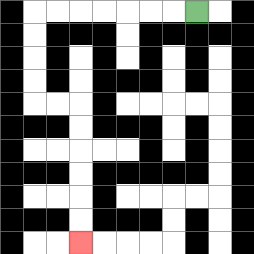{'start': '[8, 0]', 'end': '[3, 10]', 'path_directions': 'L,L,L,L,L,L,L,D,D,D,D,R,R,D,D,D,D,D,D', 'path_coordinates': '[[8, 0], [7, 0], [6, 0], [5, 0], [4, 0], [3, 0], [2, 0], [1, 0], [1, 1], [1, 2], [1, 3], [1, 4], [2, 4], [3, 4], [3, 5], [3, 6], [3, 7], [3, 8], [3, 9], [3, 10]]'}